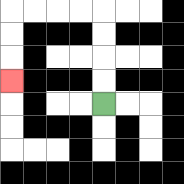{'start': '[4, 4]', 'end': '[0, 3]', 'path_directions': 'U,U,U,U,L,L,L,L,D,D,D', 'path_coordinates': '[[4, 4], [4, 3], [4, 2], [4, 1], [4, 0], [3, 0], [2, 0], [1, 0], [0, 0], [0, 1], [0, 2], [0, 3]]'}